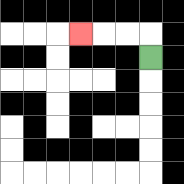{'start': '[6, 2]', 'end': '[3, 1]', 'path_directions': 'U,L,L,L', 'path_coordinates': '[[6, 2], [6, 1], [5, 1], [4, 1], [3, 1]]'}